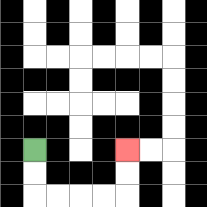{'start': '[1, 6]', 'end': '[5, 6]', 'path_directions': 'D,D,R,R,R,R,U,U', 'path_coordinates': '[[1, 6], [1, 7], [1, 8], [2, 8], [3, 8], [4, 8], [5, 8], [5, 7], [5, 6]]'}